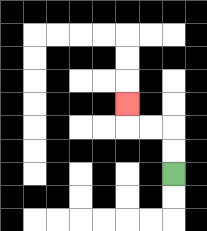{'start': '[7, 7]', 'end': '[5, 4]', 'path_directions': 'U,U,L,L,U', 'path_coordinates': '[[7, 7], [7, 6], [7, 5], [6, 5], [5, 5], [5, 4]]'}